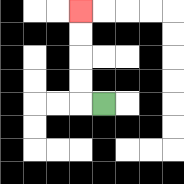{'start': '[4, 4]', 'end': '[3, 0]', 'path_directions': 'L,U,U,U,U', 'path_coordinates': '[[4, 4], [3, 4], [3, 3], [3, 2], [3, 1], [3, 0]]'}